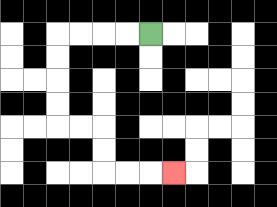{'start': '[6, 1]', 'end': '[7, 7]', 'path_directions': 'L,L,L,L,D,D,D,D,R,R,D,D,R,R,R', 'path_coordinates': '[[6, 1], [5, 1], [4, 1], [3, 1], [2, 1], [2, 2], [2, 3], [2, 4], [2, 5], [3, 5], [4, 5], [4, 6], [4, 7], [5, 7], [6, 7], [7, 7]]'}